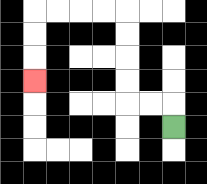{'start': '[7, 5]', 'end': '[1, 3]', 'path_directions': 'U,L,L,U,U,U,U,L,L,L,L,D,D,D', 'path_coordinates': '[[7, 5], [7, 4], [6, 4], [5, 4], [5, 3], [5, 2], [5, 1], [5, 0], [4, 0], [3, 0], [2, 0], [1, 0], [1, 1], [1, 2], [1, 3]]'}